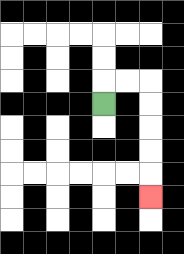{'start': '[4, 4]', 'end': '[6, 8]', 'path_directions': 'U,R,R,D,D,D,D,D', 'path_coordinates': '[[4, 4], [4, 3], [5, 3], [6, 3], [6, 4], [6, 5], [6, 6], [6, 7], [6, 8]]'}